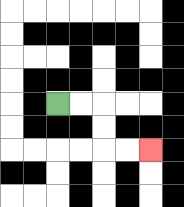{'start': '[2, 4]', 'end': '[6, 6]', 'path_directions': 'R,R,D,D,R,R', 'path_coordinates': '[[2, 4], [3, 4], [4, 4], [4, 5], [4, 6], [5, 6], [6, 6]]'}